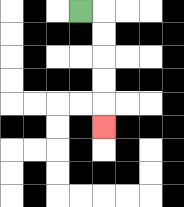{'start': '[3, 0]', 'end': '[4, 5]', 'path_directions': 'R,D,D,D,D,D', 'path_coordinates': '[[3, 0], [4, 0], [4, 1], [4, 2], [4, 3], [4, 4], [4, 5]]'}